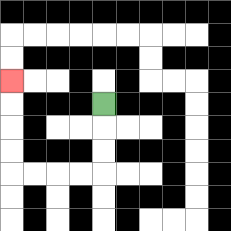{'start': '[4, 4]', 'end': '[0, 3]', 'path_directions': 'D,D,D,L,L,L,L,U,U,U,U', 'path_coordinates': '[[4, 4], [4, 5], [4, 6], [4, 7], [3, 7], [2, 7], [1, 7], [0, 7], [0, 6], [0, 5], [0, 4], [0, 3]]'}